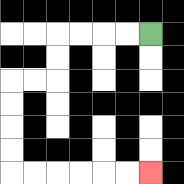{'start': '[6, 1]', 'end': '[6, 7]', 'path_directions': 'L,L,L,L,D,D,L,L,D,D,D,D,R,R,R,R,R,R', 'path_coordinates': '[[6, 1], [5, 1], [4, 1], [3, 1], [2, 1], [2, 2], [2, 3], [1, 3], [0, 3], [0, 4], [0, 5], [0, 6], [0, 7], [1, 7], [2, 7], [3, 7], [4, 7], [5, 7], [6, 7]]'}